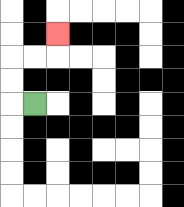{'start': '[1, 4]', 'end': '[2, 1]', 'path_directions': 'L,U,U,R,R,U', 'path_coordinates': '[[1, 4], [0, 4], [0, 3], [0, 2], [1, 2], [2, 2], [2, 1]]'}